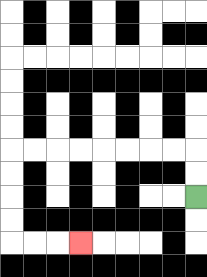{'start': '[8, 8]', 'end': '[3, 10]', 'path_directions': 'U,U,L,L,L,L,L,L,L,L,D,D,D,D,R,R,R', 'path_coordinates': '[[8, 8], [8, 7], [8, 6], [7, 6], [6, 6], [5, 6], [4, 6], [3, 6], [2, 6], [1, 6], [0, 6], [0, 7], [0, 8], [0, 9], [0, 10], [1, 10], [2, 10], [3, 10]]'}